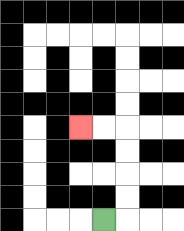{'start': '[4, 9]', 'end': '[3, 5]', 'path_directions': 'R,U,U,U,U,L,L', 'path_coordinates': '[[4, 9], [5, 9], [5, 8], [5, 7], [5, 6], [5, 5], [4, 5], [3, 5]]'}